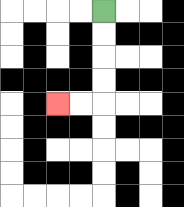{'start': '[4, 0]', 'end': '[2, 4]', 'path_directions': 'D,D,D,D,L,L', 'path_coordinates': '[[4, 0], [4, 1], [4, 2], [4, 3], [4, 4], [3, 4], [2, 4]]'}